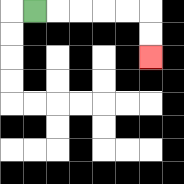{'start': '[1, 0]', 'end': '[6, 2]', 'path_directions': 'R,R,R,R,R,D,D', 'path_coordinates': '[[1, 0], [2, 0], [3, 0], [4, 0], [5, 0], [6, 0], [6, 1], [6, 2]]'}